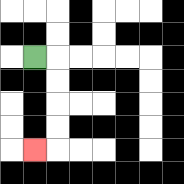{'start': '[1, 2]', 'end': '[1, 6]', 'path_directions': 'R,D,D,D,D,L', 'path_coordinates': '[[1, 2], [2, 2], [2, 3], [2, 4], [2, 5], [2, 6], [1, 6]]'}